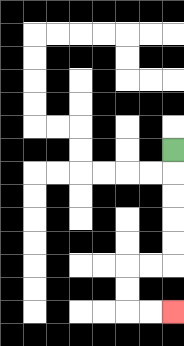{'start': '[7, 6]', 'end': '[7, 13]', 'path_directions': 'D,D,D,D,D,L,L,D,D,R,R', 'path_coordinates': '[[7, 6], [7, 7], [7, 8], [7, 9], [7, 10], [7, 11], [6, 11], [5, 11], [5, 12], [5, 13], [6, 13], [7, 13]]'}